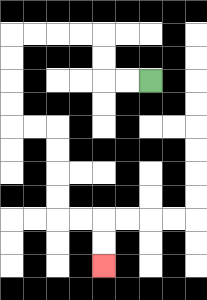{'start': '[6, 3]', 'end': '[4, 11]', 'path_directions': 'L,L,U,U,L,L,L,L,D,D,D,D,R,R,D,D,D,D,R,R,D,D', 'path_coordinates': '[[6, 3], [5, 3], [4, 3], [4, 2], [4, 1], [3, 1], [2, 1], [1, 1], [0, 1], [0, 2], [0, 3], [0, 4], [0, 5], [1, 5], [2, 5], [2, 6], [2, 7], [2, 8], [2, 9], [3, 9], [4, 9], [4, 10], [4, 11]]'}